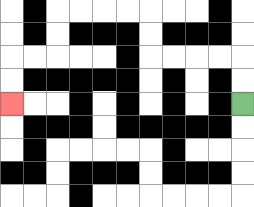{'start': '[10, 4]', 'end': '[0, 4]', 'path_directions': 'U,U,L,L,L,L,U,U,L,L,L,L,D,D,L,L,D,D', 'path_coordinates': '[[10, 4], [10, 3], [10, 2], [9, 2], [8, 2], [7, 2], [6, 2], [6, 1], [6, 0], [5, 0], [4, 0], [3, 0], [2, 0], [2, 1], [2, 2], [1, 2], [0, 2], [0, 3], [0, 4]]'}